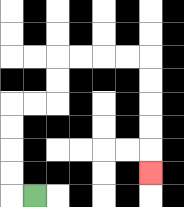{'start': '[1, 8]', 'end': '[6, 7]', 'path_directions': 'L,U,U,U,U,R,R,U,U,R,R,R,R,D,D,D,D,D', 'path_coordinates': '[[1, 8], [0, 8], [0, 7], [0, 6], [0, 5], [0, 4], [1, 4], [2, 4], [2, 3], [2, 2], [3, 2], [4, 2], [5, 2], [6, 2], [6, 3], [6, 4], [6, 5], [6, 6], [6, 7]]'}